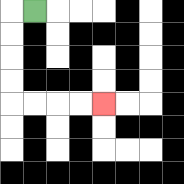{'start': '[1, 0]', 'end': '[4, 4]', 'path_directions': 'L,D,D,D,D,R,R,R,R', 'path_coordinates': '[[1, 0], [0, 0], [0, 1], [0, 2], [0, 3], [0, 4], [1, 4], [2, 4], [3, 4], [4, 4]]'}